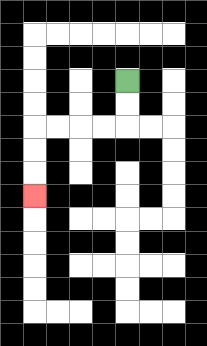{'start': '[5, 3]', 'end': '[1, 8]', 'path_directions': 'D,D,L,L,L,L,D,D,D', 'path_coordinates': '[[5, 3], [5, 4], [5, 5], [4, 5], [3, 5], [2, 5], [1, 5], [1, 6], [1, 7], [1, 8]]'}